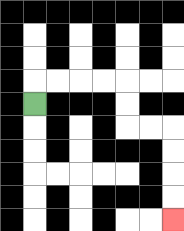{'start': '[1, 4]', 'end': '[7, 9]', 'path_directions': 'U,R,R,R,R,D,D,R,R,D,D,D,D', 'path_coordinates': '[[1, 4], [1, 3], [2, 3], [3, 3], [4, 3], [5, 3], [5, 4], [5, 5], [6, 5], [7, 5], [7, 6], [7, 7], [7, 8], [7, 9]]'}